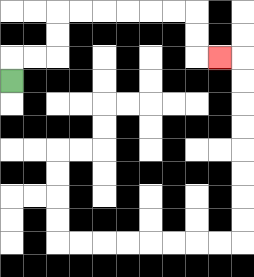{'start': '[0, 3]', 'end': '[9, 2]', 'path_directions': 'U,R,R,U,U,R,R,R,R,R,R,D,D,R', 'path_coordinates': '[[0, 3], [0, 2], [1, 2], [2, 2], [2, 1], [2, 0], [3, 0], [4, 0], [5, 0], [6, 0], [7, 0], [8, 0], [8, 1], [8, 2], [9, 2]]'}